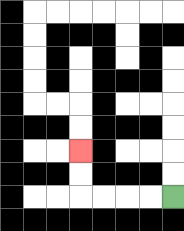{'start': '[7, 8]', 'end': '[3, 6]', 'path_directions': 'L,L,L,L,U,U', 'path_coordinates': '[[7, 8], [6, 8], [5, 8], [4, 8], [3, 8], [3, 7], [3, 6]]'}